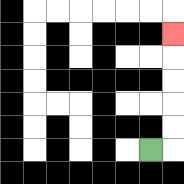{'start': '[6, 6]', 'end': '[7, 1]', 'path_directions': 'R,U,U,U,U,U', 'path_coordinates': '[[6, 6], [7, 6], [7, 5], [7, 4], [7, 3], [7, 2], [7, 1]]'}